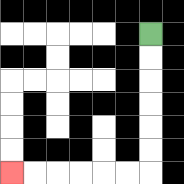{'start': '[6, 1]', 'end': '[0, 7]', 'path_directions': 'D,D,D,D,D,D,L,L,L,L,L,L', 'path_coordinates': '[[6, 1], [6, 2], [6, 3], [6, 4], [6, 5], [6, 6], [6, 7], [5, 7], [4, 7], [3, 7], [2, 7], [1, 7], [0, 7]]'}